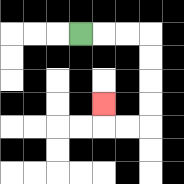{'start': '[3, 1]', 'end': '[4, 4]', 'path_directions': 'R,R,R,D,D,D,D,L,L,U', 'path_coordinates': '[[3, 1], [4, 1], [5, 1], [6, 1], [6, 2], [6, 3], [6, 4], [6, 5], [5, 5], [4, 5], [4, 4]]'}